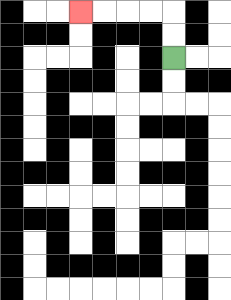{'start': '[7, 2]', 'end': '[3, 0]', 'path_directions': 'U,U,L,L,L,L', 'path_coordinates': '[[7, 2], [7, 1], [7, 0], [6, 0], [5, 0], [4, 0], [3, 0]]'}